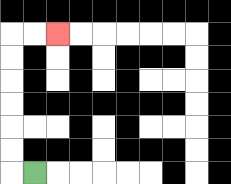{'start': '[1, 7]', 'end': '[2, 1]', 'path_directions': 'L,U,U,U,U,U,U,R,R', 'path_coordinates': '[[1, 7], [0, 7], [0, 6], [0, 5], [0, 4], [0, 3], [0, 2], [0, 1], [1, 1], [2, 1]]'}